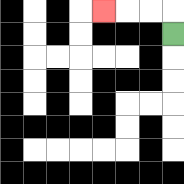{'start': '[7, 1]', 'end': '[4, 0]', 'path_directions': 'U,L,L,L', 'path_coordinates': '[[7, 1], [7, 0], [6, 0], [5, 0], [4, 0]]'}